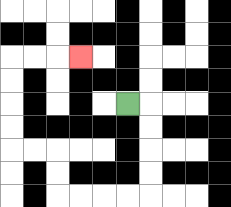{'start': '[5, 4]', 'end': '[3, 2]', 'path_directions': 'R,D,D,D,D,L,L,L,L,U,U,L,L,U,U,U,U,R,R,R', 'path_coordinates': '[[5, 4], [6, 4], [6, 5], [6, 6], [6, 7], [6, 8], [5, 8], [4, 8], [3, 8], [2, 8], [2, 7], [2, 6], [1, 6], [0, 6], [0, 5], [0, 4], [0, 3], [0, 2], [1, 2], [2, 2], [3, 2]]'}